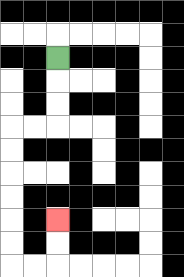{'start': '[2, 2]', 'end': '[2, 9]', 'path_directions': 'D,D,D,L,L,D,D,D,D,D,D,R,R,U,U', 'path_coordinates': '[[2, 2], [2, 3], [2, 4], [2, 5], [1, 5], [0, 5], [0, 6], [0, 7], [0, 8], [0, 9], [0, 10], [0, 11], [1, 11], [2, 11], [2, 10], [2, 9]]'}